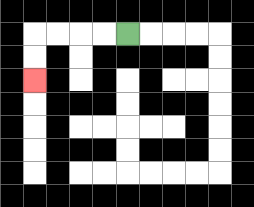{'start': '[5, 1]', 'end': '[1, 3]', 'path_directions': 'L,L,L,L,D,D', 'path_coordinates': '[[5, 1], [4, 1], [3, 1], [2, 1], [1, 1], [1, 2], [1, 3]]'}